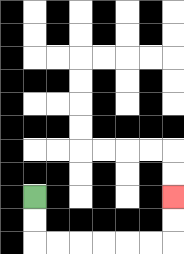{'start': '[1, 8]', 'end': '[7, 8]', 'path_directions': 'D,D,R,R,R,R,R,R,U,U', 'path_coordinates': '[[1, 8], [1, 9], [1, 10], [2, 10], [3, 10], [4, 10], [5, 10], [6, 10], [7, 10], [7, 9], [7, 8]]'}